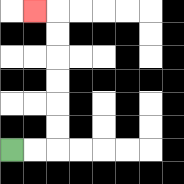{'start': '[0, 6]', 'end': '[1, 0]', 'path_directions': 'R,R,U,U,U,U,U,U,L', 'path_coordinates': '[[0, 6], [1, 6], [2, 6], [2, 5], [2, 4], [2, 3], [2, 2], [2, 1], [2, 0], [1, 0]]'}